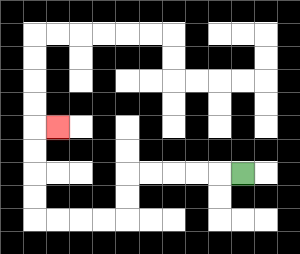{'start': '[10, 7]', 'end': '[2, 5]', 'path_directions': 'L,L,L,L,L,D,D,L,L,L,L,U,U,U,U,R', 'path_coordinates': '[[10, 7], [9, 7], [8, 7], [7, 7], [6, 7], [5, 7], [5, 8], [5, 9], [4, 9], [3, 9], [2, 9], [1, 9], [1, 8], [1, 7], [1, 6], [1, 5], [2, 5]]'}